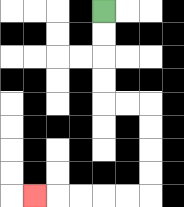{'start': '[4, 0]', 'end': '[1, 8]', 'path_directions': 'D,D,D,D,R,R,D,D,D,D,L,L,L,L,L', 'path_coordinates': '[[4, 0], [4, 1], [4, 2], [4, 3], [4, 4], [5, 4], [6, 4], [6, 5], [6, 6], [6, 7], [6, 8], [5, 8], [4, 8], [3, 8], [2, 8], [1, 8]]'}